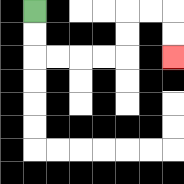{'start': '[1, 0]', 'end': '[7, 2]', 'path_directions': 'D,D,R,R,R,R,U,U,R,R,D,D', 'path_coordinates': '[[1, 0], [1, 1], [1, 2], [2, 2], [3, 2], [4, 2], [5, 2], [5, 1], [5, 0], [6, 0], [7, 0], [7, 1], [7, 2]]'}